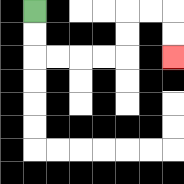{'start': '[1, 0]', 'end': '[7, 2]', 'path_directions': 'D,D,R,R,R,R,U,U,R,R,D,D', 'path_coordinates': '[[1, 0], [1, 1], [1, 2], [2, 2], [3, 2], [4, 2], [5, 2], [5, 1], [5, 0], [6, 0], [7, 0], [7, 1], [7, 2]]'}